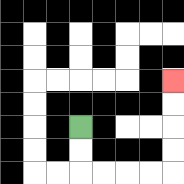{'start': '[3, 5]', 'end': '[7, 3]', 'path_directions': 'D,D,R,R,R,R,U,U,U,U', 'path_coordinates': '[[3, 5], [3, 6], [3, 7], [4, 7], [5, 7], [6, 7], [7, 7], [7, 6], [7, 5], [7, 4], [7, 3]]'}